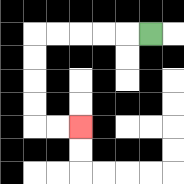{'start': '[6, 1]', 'end': '[3, 5]', 'path_directions': 'L,L,L,L,L,D,D,D,D,R,R', 'path_coordinates': '[[6, 1], [5, 1], [4, 1], [3, 1], [2, 1], [1, 1], [1, 2], [1, 3], [1, 4], [1, 5], [2, 5], [3, 5]]'}